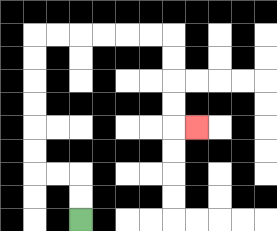{'start': '[3, 9]', 'end': '[8, 5]', 'path_directions': 'U,U,L,L,U,U,U,U,U,U,R,R,R,R,R,R,D,D,D,D,R', 'path_coordinates': '[[3, 9], [3, 8], [3, 7], [2, 7], [1, 7], [1, 6], [1, 5], [1, 4], [1, 3], [1, 2], [1, 1], [2, 1], [3, 1], [4, 1], [5, 1], [6, 1], [7, 1], [7, 2], [7, 3], [7, 4], [7, 5], [8, 5]]'}